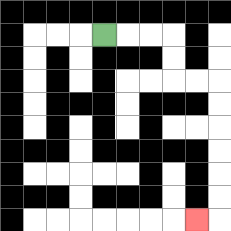{'start': '[4, 1]', 'end': '[8, 9]', 'path_directions': 'R,R,R,D,D,R,R,D,D,D,D,D,D,L', 'path_coordinates': '[[4, 1], [5, 1], [6, 1], [7, 1], [7, 2], [7, 3], [8, 3], [9, 3], [9, 4], [9, 5], [9, 6], [9, 7], [9, 8], [9, 9], [8, 9]]'}